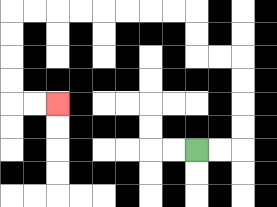{'start': '[8, 6]', 'end': '[2, 4]', 'path_directions': 'R,R,U,U,U,U,L,L,U,U,L,L,L,L,L,L,L,L,D,D,D,D,R,R', 'path_coordinates': '[[8, 6], [9, 6], [10, 6], [10, 5], [10, 4], [10, 3], [10, 2], [9, 2], [8, 2], [8, 1], [8, 0], [7, 0], [6, 0], [5, 0], [4, 0], [3, 0], [2, 0], [1, 0], [0, 0], [0, 1], [0, 2], [0, 3], [0, 4], [1, 4], [2, 4]]'}